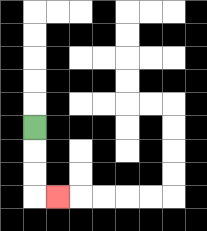{'start': '[1, 5]', 'end': '[2, 8]', 'path_directions': 'D,D,D,R', 'path_coordinates': '[[1, 5], [1, 6], [1, 7], [1, 8], [2, 8]]'}